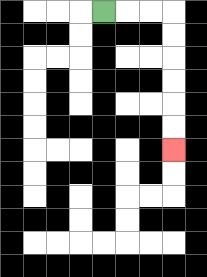{'start': '[4, 0]', 'end': '[7, 6]', 'path_directions': 'R,R,R,D,D,D,D,D,D', 'path_coordinates': '[[4, 0], [5, 0], [6, 0], [7, 0], [7, 1], [7, 2], [7, 3], [7, 4], [7, 5], [7, 6]]'}